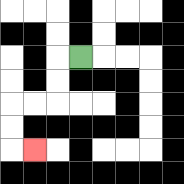{'start': '[3, 2]', 'end': '[1, 6]', 'path_directions': 'L,D,D,L,L,D,D,R', 'path_coordinates': '[[3, 2], [2, 2], [2, 3], [2, 4], [1, 4], [0, 4], [0, 5], [0, 6], [1, 6]]'}